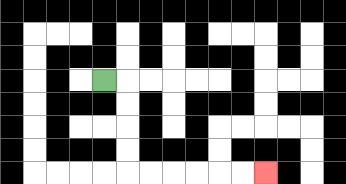{'start': '[4, 3]', 'end': '[11, 7]', 'path_directions': 'R,D,D,D,D,R,R,R,R,R,R', 'path_coordinates': '[[4, 3], [5, 3], [5, 4], [5, 5], [5, 6], [5, 7], [6, 7], [7, 7], [8, 7], [9, 7], [10, 7], [11, 7]]'}